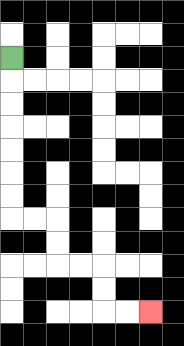{'start': '[0, 2]', 'end': '[6, 13]', 'path_directions': 'D,D,D,D,D,D,D,R,R,D,D,R,R,D,D,R,R', 'path_coordinates': '[[0, 2], [0, 3], [0, 4], [0, 5], [0, 6], [0, 7], [0, 8], [0, 9], [1, 9], [2, 9], [2, 10], [2, 11], [3, 11], [4, 11], [4, 12], [4, 13], [5, 13], [6, 13]]'}